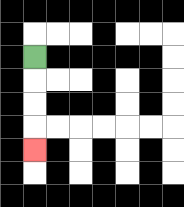{'start': '[1, 2]', 'end': '[1, 6]', 'path_directions': 'D,D,D,D', 'path_coordinates': '[[1, 2], [1, 3], [1, 4], [1, 5], [1, 6]]'}